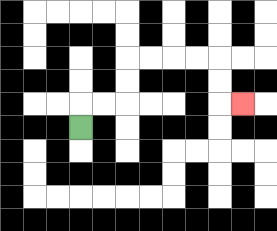{'start': '[3, 5]', 'end': '[10, 4]', 'path_directions': 'U,R,R,U,U,R,R,R,R,D,D,R', 'path_coordinates': '[[3, 5], [3, 4], [4, 4], [5, 4], [5, 3], [5, 2], [6, 2], [7, 2], [8, 2], [9, 2], [9, 3], [9, 4], [10, 4]]'}